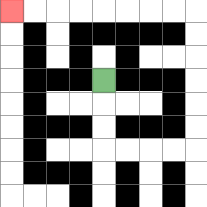{'start': '[4, 3]', 'end': '[0, 0]', 'path_directions': 'D,D,D,R,R,R,R,U,U,U,U,U,U,L,L,L,L,L,L,L,L', 'path_coordinates': '[[4, 3], [4, 4], [4, 5], [4, 6], [5, 6], [6, 6], [7, 6], [8, 6], [8, 5], [8, 4], [8, 3], [8, 2], [8, 1], [8, 0], [7, 0], [6, 0], [5, 0], [4, 0], [3, 0], [2, 0], [1, 0], [0, 0]]'}